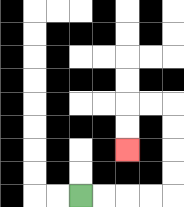{'start': '[3, 8]', 'end': '[5, 6]', 'path_directions': 'R,R,R,R,U,U,U,U,L,L,D,D', 'path_coordinates': '[[3, 8], [4, 8], [5, 8], [6, 8], [7, 8], [7, 7], [7, 6], [7, 5], [7, 4], [6, 4], [5, 4], [5, 5], [5, 6]]'}